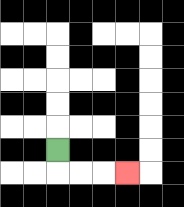{'start': '[2, 6]', 'end': '[5, 7]', 'path_directions': 'D,R,R,R', 'path_coordinates': '[[2, 6], [2, 7], [3, 7], [4, 7], [5, 7]]'}